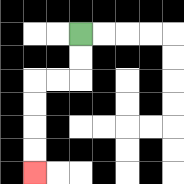{'start': '[3, 1]', 'end': '[1, 7]', 'path_directions': 'D,D,L,L,D,D,D,D', 'path_coordinates': '[[3, 1], [3, 2], [3, 3], [2, 3], [1, 3], [1, 4], [1, 5], [1, 6], [1, 7]]'}